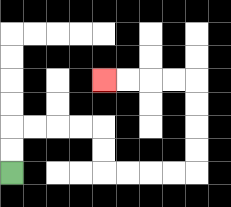{'start': '[0, 7]', 'end': '[4, 3]', 'path_directions': 'U,U,R,R,R,R,D,D,R,R,R,R,U,U,U,U,L,L,L,L', 'path_coordinates': '[[0, 7], [0, 6], [0, 5], [1, 5], [2, 5], [3, 5], [4, 5], [4, 6], [4, 7], [5, 7], [6, 7], [7, 7], [8, 7], [8, 6], [8, 5], [8, 4], [8, 3], [7, 3], [6, 3], [5, 3], [4, 3]]'}